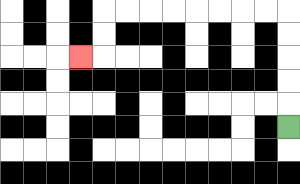{'start': '[12, 5]', 'end': '[3, 2]', 'path_directions': 'U,U,U,U,U,L,L,L,L,L,L,L,L,D,D,L', 'path_coordinates': '[[12, 5], [12, 4], [12, 3], [12, 2], [12, 1], [12, 0], [11, 0], [10, 0], [9, 0], [8, 0], [7, 0], [6, 0], [5, 0], [4, 0], [4, 1], [4, 2], [3, 2]]'}